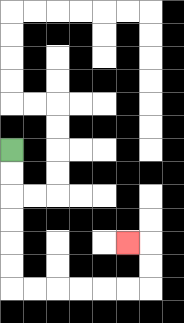{'start': '[0, 6]', 'end': '[5, 10]', 'path_directions': 'D,D,D,D,D,D,R,R,R,R,R,R,U,U,L', 'path_coordinates': '[[0, 6], [0, 7], [0, 8], [0, 9], [0, 10], [0, 11], [0, 12], [1, 12], [2, 12], [3, 12], [4, 12], [5, 12], [6, 12], [6, 11], [6, 10], [5, 10]]'}